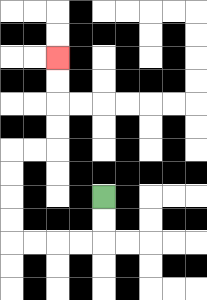{'start': '[4, 8]', 'end': '[2, 2]', 'path_directions': 'D,D,L,L,L,L,U,U,U,U,R,R,U,U,U,U', 'path_coordinates': '[[4, 8], [4, 9], [4, 10], [3, 10], [2, 10], [1, 10], [0, 10], [0, 9], [0, 8], [0, 7], [0, 6], [1, 6], [2, 6], [2, 5], [2, 4], [2, 3], [2, 2]]'}